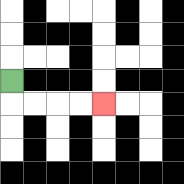{'start': '[0, 3]', 'end': '[4, 4]', 'path_directions': 'D,R,R,R,R', 'path_coordinates': '[[0, 3], [0, 4], [1, 4], [2, 4], [3, 4], [4, 4]]'}